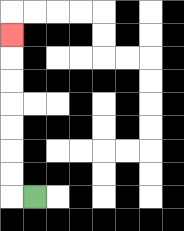{'start': '[1, 8]', 'end': '[0, 1]', 'path_directions': 'L,U,U,U,U,U,U,U', 'path_coordinates': '[[1, 8], [0, 8], [0, 7], [0, 6], [0, 5], [0, 4], [0, 3], [0, 2], [0, 1]]'}